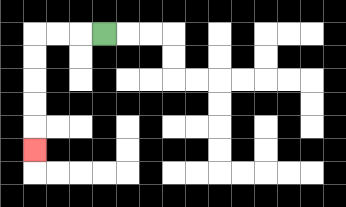{'start': '[4, 1]', 'end': '[1, 6]', 'path_directions': 'L,L,L,D,D,D,D,D', 'path_coordinates': '[[4, 1], [3, 1], [2, 1], [1, 1], [1, 2], [1, 3], [1, 4], [1, 5], [1, 6]]'}